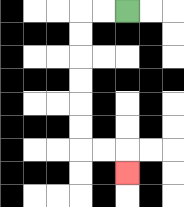{'start': '[5, 0]', 'end': '[5, 7]', 'path_directions': 'L,L,D,D,D,D,D,D,R,R,D', 'path_coordinates': '[[5, 0], [4, 0], [3, 0], [3, 1], [3, 2], [3, 3], [3, 4], [3, 5], [3, 6], [4, 6], [5, 6], [5, 7]]'}